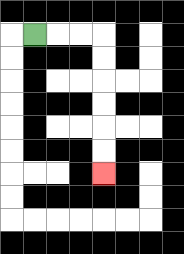{'start': '[1, 1]', 'end': '[4, 7]', 'path_directions': 'R,R,R,D,D,D,D,D,D', 'path_coordinates': '[[1, 1], [2, 1], [3, 1], [4, 1], [4, 2], [4, 3], [4, 4], [4, 5], [4, 6], [4, 7]]'}